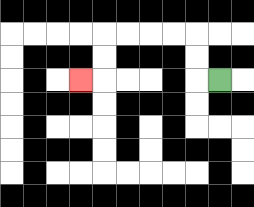{'start': '[9, 3]', 'end': '[3, 3]', 'path_directions': 'L,U,U,L,L,L,L,D,D,L', 'path_coordinates': '[[9, 3], [8, 3], [8, 2], [8, 1], [7, 1], [6, 1], [5, 1], [4, 1], [4, 2], [4, 3], [3, 3]]'}